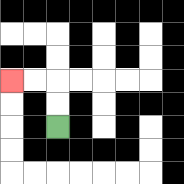{'start': '[2, 5]', 'end': '[0, 3]', 'path_directions': 'U,U,L,L', 'path_coordinates': '[[2, 5], [2, 4], [2, 3], [1, 3], [0, 3]]'}